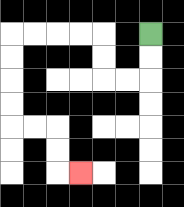{'start': '[6, 1]', 'end': '[3, 7]', 'path_directions': 'D,D,L,L,U,U,L,L,L,L,D,D,D,D,R,R,D,D,R', 'path_coordinates': '[[6, 1], [6, 2], [6, 3], [5, 3], [4, 3], [4, 2], [4, 1], [3, 1], [2, 1], [1, 1], [0, 1], [0, 2], [0, 3], [0, 4], [0, 5], [1, 5], [2, 5], [2, 6], [2, 7], [3, 7]]'}